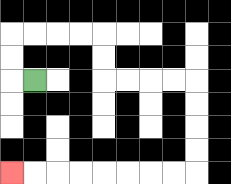{'start': '[1, 3]', 'end': '[0, 7]', 'path_directions': 'L,U,U,R,R,R,R,D,D,R,R,R,R,D,D,D,D,L,L,L,L,L,L,L,L', 'path_coordinates': '[[1, 3], [0, 3], [0, 2], [0, 1], [1, 1], [2, 1], [3, 1], [4, 1], [4, 2], [4, 3], [5, 3], [6, 3], [7, 3], [8, 3], [8, 4], [8, 5], [8, 6], [8, 7], [7, 7], [6, 7], [5, 7], [4, 7], [3, 7], [2, 7], [1, 7], [0, 7]]'}